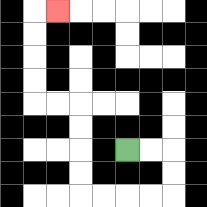{'start': '[5, 6]', 'end': '[2, 0]', 'path_directions': 'R,R,D,D,L,L,L,L,U,U,U,U,L,L,U,U,U,U,R', 'path_coordinates': '[[5, 6], [6, 6], [7, 6], [7, 7], [7, 8], [6, 8], [5, 8], [4, 8], [3, 8], [3, 7], [3, 6], [3, 5], [3, 4], [2, 4], [1, 4], [1, 3], [1, 2], [1, 1], [1, 0], [2, 0]]'}